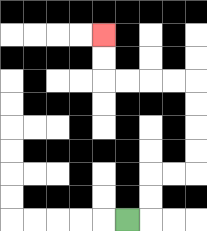{'start': '[5, 9]', 'end': '[4, 1]', 'path_directions': 'R,U,U,R,R,U,U,U,U,L,L,L,L,U,U', 'path_coordinates': '[[5, 9], [6, 9], [6, 8], [6, 7], [7, 7], [8, 7], [8, 6], [8, 5], [8, 4], [8, 3], [7, 3], [6, 3], [5, 3], [4, 3], [4, 2], [4, 1]]'}